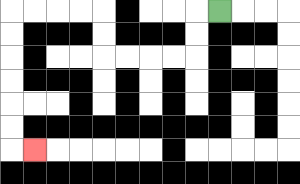{'start': '[9, 0]', 'end': '[1, 6]', 'path_directions': 'L,D,D,L,L,L,L,U,U,L,L,L,L,D,D,D,D,D,D,R', 'path_coordinates': '[[9, 0], [8, 0], [8, 1], [8, 2], [7, 2], [6, 2], [5, 2], [4, 2], [4, 1], [4, 0], [3, 0], [2, 0], [1, 0], [0, 0], [0, 1], [0, 2], [0, 3], [0, 4], [0, 5], [0, 6], [1, 6]]'}